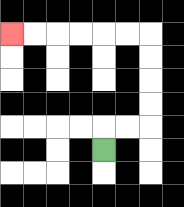{'start': '[4, 6]', 'end': '[0, 1]', 'path_directions': 'U,R,R,U,U,U,U,L,L,L,L,L,L', 'path_coordinates': '[[4, 6], [4, 5], [5, 5], [6, 5], [6, 4], [6, 3], [6, 2], [6, 1], [5, 1], [4, 1], [3, 1], [2, 1], [1, 1], [0, 1]]'}